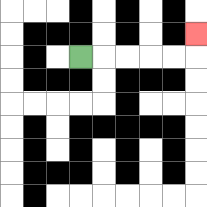{'start': '[3, 2]', 'end': '[8, 1]', 'path_directions': 'R,R,R,R,R,U', 'path_coordinates': '[[3, 2], [4, 2], [5, 2], [6, 2], [7, 2], [8, 2], [8, 1]]'}